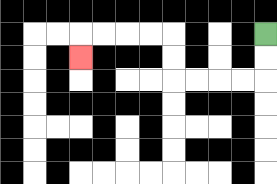{'start': '[11, 1]', 'end': '[3, 2]', 'path_directions': 'D,D,L,L,L,L,U,U,L,L,L,L,D', 'path_coordinates': '[[11, 1], [11, 2], [11, 3], [10, 3], [9, 3], [8, 3], [7, 3], [7, 2], [7, 1], [6, 1], [5, 1], [4, 1], [3, 1], [3, 2]]'}